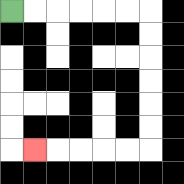{'start': '[0, 0]', 'end': '[1, 6]', 'path_directions': 'R,R,R,R,R,R,D,D,D,D,D,D,L,L,L,L,L', 'path_coordinates': '[[0, 0], [1, 0], [2, 0], [3, 0], [4, 0], [5, 0], [6, 0], [6, 1], [6, 2], [6, 3], [6, 4], [6, 5], [6, 6], [5, 6], [4, 6], [3, 6], [2, 6], [1, 6]]'}